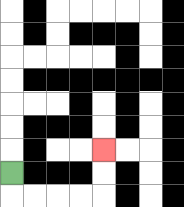{'start': '[0, 7]', 'end': '[4, 6]', 'path_directions': 'D,R,R,R,R,U,U', 'path_coordinates': '[[0, 7], [0, 8], [1, 8], [2, 8], [3, 8], [4, 8], [4, 7], [4, 6]]'}